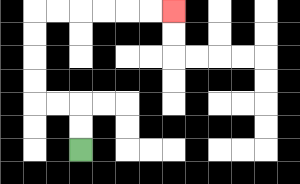{'start': '[3, 6]', 'end': '[7, 0]', 'path_directions': 'U,U,L,L,U,U,U,U,R,R,R,R,R,R', 'path_coordinates': '[[3, 6], [3, 5], [3, 4], [2, 4], [1, 4], [1, 3], [1, 2], [1, 1], [1, 0], [2, 0], [3, 0], [4, 0], [5, 0], [6, 0], [7, 0]]'}